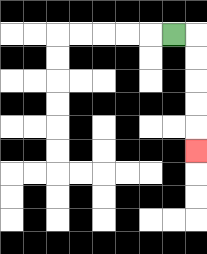{'start': '[7, 1]', 'end': '[8, 6]', 'path_directions': 'R,D,D,D,D,D', 'path_coordinates': '[[7, 1], [8, 1], [8, 2], [8, 3], [8, 4], [8, 5], [8, 6]]'}